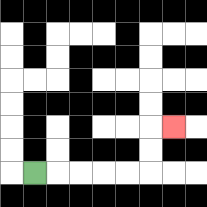{'start': '[1, 7]', 'end': '[7, 5]', 'path_directions': 'R,R,R,R,R,U,U,R', 'path_coordinates': '[[1, 7], [2, 7], [3, 7], [4, 7], [5, 7], [6, 7], [6, 6], [6, 5], [7, 5]]'}